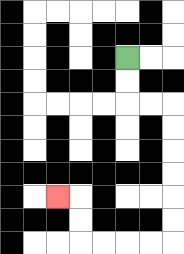{'start': '[5, 2]', 'end': '[2, 8]', 'path_directions': 'D,D,R,R,D,D,D,D,D,D,L,L,L,L,U,U,L', 'path_coordinates': '[[5, 2], [5, 3], [5, 4], [6, 4], [7, 4], [7, 5], [7, 6], [7, 7], [7, 8], [7, 9], [7, 10], [6, 10], [5, 10], [4, 10], [3, 10], [3, 9], [3, 8], [2, 8]]'}